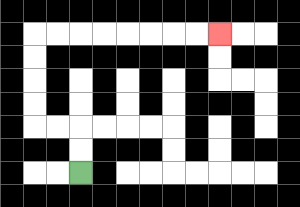{'start': '[3, 7]', 'end': '[9, 1]', 'path_directions': 'U,U,L,L,U,U,U,U,R,R,R,R,R,R,R,R', 'path_coordinates': '[[3, 7], [3, 6], [3, 5], [2, 5], [1, 5], [1, 4], [1, 3], [1, 2], [1, 1], [2, 1], [3, 1], [4, 1], [5, 1], [6, 1], [7, 1], [8, 1], [9, 1]]'}